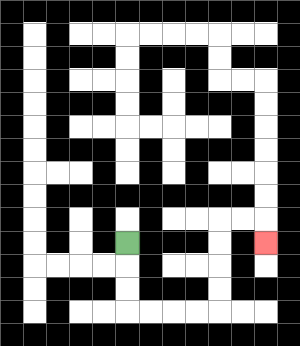{'start': '[5, 10]', 'end': '[11, 10]', 'path_directions': 'D,D,D,R,R,R,R,U,U,U,U,R,R,D', 'path_coordinates': '[[5, 10], [5, 11], [5, 12], [5, 13], [6, 13], [7, 13], [8, 13], [9, 13], [9, 12], [9, 11], [9, 10], [9, 9], [10, 9], [11, 9], [11, 10]]'}